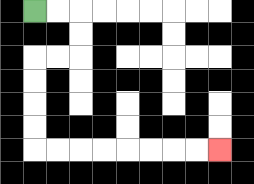{'start': '[1, 0]', 'end': '[9, 6]', 'path_directions': 'R,R,D,D,L,L,D,D,D,D,R,R,R,R,R,R,R,R', 'path_coordinates': '[[1, 0], [2, 0], [3, 0], [3, 1], [3, 2], [2, 2], [1, 2], [1, 3], [1, 4], [1, 5], [1, 6], [2, 6], [3, 6], [4, 6], [5, 6], [6, 6], [7, 6], [8, 6], [9, 6]]'}